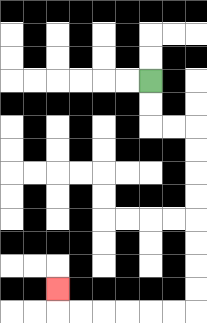{'start': '[6, 3]', 'end': '[2, 12]', 'path_directions': 'D,D,R,R,D,D,D,D,D,D,D,D,L,L,L,L,L,L,U', 'path_coordinates': '[[6, 3], [6, 4], [6, 5], [7, 5], [8, 5], [8, 6], [8, 7], [8, 8], [8, 9], [8, 10], [8, 11], [8, 12], [8, 13], [7, 13], [6, 13], [5, 13], [4, 13], [3, 13], [2, 13], [2, 12]]'}